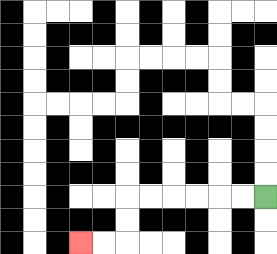{'start': '[11, 8]', 'end': '[3, 10]', 'path_directions': 'L,L,L,L,L,L,D,D,L,L', 'path_coordinates': '[[11, 8], [10, 8], [9, 8], [8, 8], [7, 8], [6, 8], [5, 8], [5, 9], [5, 10], [4, 10], [3, 10]]'}